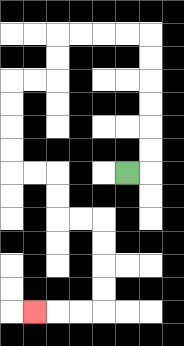{'start': '[5, 7]', 'end': '[1, 13]', 'path_directions': 'R,U,U,U,U,U,U,L,L,L,L,D,D,L,L,D,D,D,D,R,R,D,D,R,R,D,D,D,D,L,L,L', 'path_coordinates': '[[5, 7], [6, 7], [6, 6], [6, 5], [6, 4], [6, 3], [6, 2], [6, 1], [5, 1], [4, 1], [3, 1], [2, 1], [2, 2], [2, 3], [1, 3], [0, 3], [0, 4], [0, 5], [0, 6], [0, 7], [1, 7], [2, 7], [2, 8], [2, 9], [3, 9], [4, 9], [4, 10], [4, 11], [4, 12], [4, 13], [3, 13], [2, 13], [1, 13]]'}